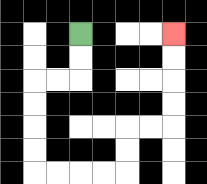{'start': '[3, 1]', 'end': '[7, 1]', 'path_directions': 'D,D,L,L,D,D,D,D,R,R,R,R,U,U,R,R,U,U,U,U', 'path_coordinates': '[[3, 1], [3, 2], [3, 3], [2, 3], [1, 3], [1, 4], [1, 5], [1, 6], [1, 7], [2, 7], [3, 7], [4, 7], [5, 7], [5, 6], [5, 5], [6, 5], [7, 5], [7, 4], [7, 3], [7, 2], [7, 1]]'}